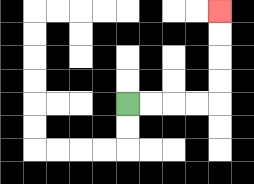{'start': '[5, 4]', 'end': '[9, 0]', 'path_directions': 'R,R,R,R,U,U,U,U', 'path_coordinates': '[[5, 4], [6, 4], [7, 4], [8, 4], [9, 4], [9, 3], [9, 2], [9, 1], [9, 0]]'}